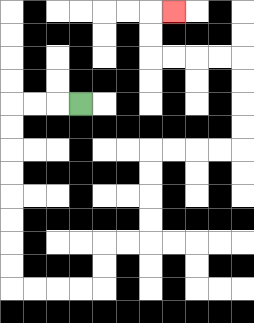{'start': '[3, 4]', 'end': '[7, 0]', 'path_directions': 'L,L,L,D,D,D,D,D,D,D,D,R,R,R,R,U,U,R,R,U,U,U,U,R,R,R,R,U,U,U,U,L,L,L,L,U,U,R', 'path_coordinates': '[[3, 4], [2, 4], [1, 4], [0, 4], [0, 5], [0, 6], [0, 7], [0, 8], [0, 9], [0, 10], [0, 11], [0, 12], [1, 12], [2, 12], [3, 12], [4, 12], [4, 11], [4, 10], [5, 10], [6, 10], [6, 9], [6, 8], [6, 7], [6, 6], [7, 6], [8, 6], [9, 6], [10, 6], [10, 5], [10, 4], [10, 3], [10, 2], [9, 2], [8, 2], [7, 2], [6, 2], [6, 1], [6, 0], [7, 0]]'}